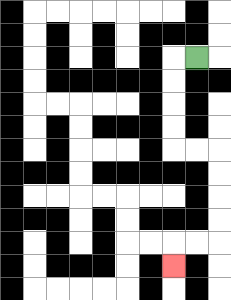{'start': '[8, 2]', 'end': '[7, 11]', 'path_directions': 'L,D,D,D,D,R,R,D,D,D,D,L,L,D', 'path_coordinates': '[[8, 2], [7, 2], [7, 3], [7, 4], [7, 5], [7, 6], [8, 6], [9, 6], [9, 7], [9, 8], [9, 9], [9, 10], [8, 10], [7, 10], [7, 11]]'}